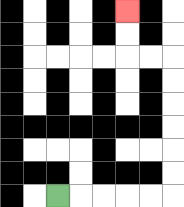{'start': '[2, 8]', 'end': '[5, 0]', 'path_directions': 'R,R,R,R,R,U,U,U,U,U,U,L,L,U,U', 'path_coordinates': '[[2, 8], [3, 8], [4, 8], [5, 8], [6, 8], [7, 8], [7, 7], [7, 6], [7, 5], [7, 4], [7, 3], [7, 2], [6, 2], [5, 2], [5, 1], [5, 0]]'}